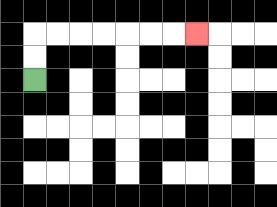{'start': '[1, 3]', 'end': '[8, 1]', 'path_directions': 'U,U,R,R,R,R,R,R,R', 'path_coordinates': '[[1, 3], [1, 2], [1, 1], [2, 1], [3, 1], [4, 1], [5, 1], [6, 1], [7, 1], [8, 1]]'}